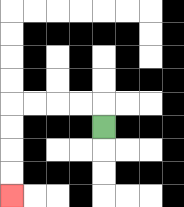{'start': '[4, 5]', 'end': '[0, 8]', 'path_directions': 'U,L,L,L,L,D,D,D,D', 'path_coordinates': '[[4, 5], [4, 4], [3, 4], [2, 4], [1, 4], [0, 4], [0, 5], [0, 6], [0, 7], [0, 8]]'}